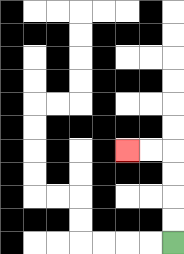{'start': '[7, 10]', 'end': '[5, 6]', 'path_directions': 'U,U,U,U,L,L', 'path_coordinates': '[[7, 10], [7, 9], [7, 8], [7, 7], [7, 6], [6, 6], [5, 6]]'}